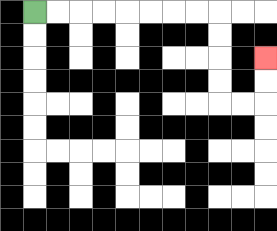{'start': '[1, 0]', 'end': '[11, 2]', 'path_directions': 'R,R,R,R,R,R,R,R,D,D,D,D,R,R,U,U', 'path_coordinates': '[[1, 0], [2, 0], [3, 0], [4, 0], [5, 0], [6, 0], [7, 0], [8, 0], [9, 0], [9, 1], [9, 2], [9, 3], [9, 4], [10, 4], [11, 4], [11, 3], [11, 2]]'}